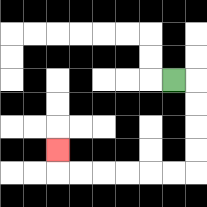{'start': '[7, 3]', 'end': '[2, 6]', 'path_directions': 'R,D,D,D,D,L,L,L,L,L,L,U', 'path_coordinates': '[[7, 3], [8, 3], [8, 4], [8, 5], [8, 6], [8, 7], [7, 7], [6, 7], [5, 7], [4, 7], [3, 7], [2, 7], [2, 6]]'}